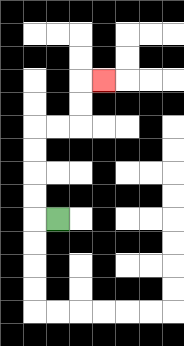{'start': '[2, 9]', 'end': '[4, 3]', 'path_directions': 'L,U,U,U,U,R,R,U,U,R', 'path_coordinates': '[[2, 9], [1, 9], [1, 8], [1, 7], [1, 6], [1, 5], [2, 5], [3, 5], [3, 4], [3, 3], [4, 3]]'}